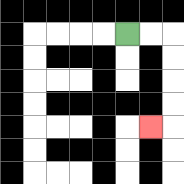{'start': '[5, 1]', 'end': '[6, 5]', 'path_directions': 'R,R,D,D,D,D,L', 'path_coordinates': '[[5, 1], [6, 1], [7, 1], [7, 2], [7, 3], [7, 4], [7, 5], [6, 5]]'}